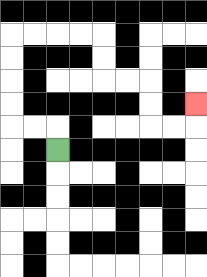{'start': '[2, 6]', 'end': '[8, 4]', 'path_directions': 'U,L,L,U,U,U,U,R,R,R,R,D,D,R,R,D,D,R,R,U', 'path_coordinates': '[[2, 6], [2, 5], [1, 5], [0, 5], [0, 4], [0, 3], [0, 2], [0, 1], [1, 1], [2, 1], [3, 1], [4, 1], [4, 2], [4, 3], [5, 3], [6, 3], [6, 4], [6, 5], [7, 5], [8, 5], [8, 4]]'}